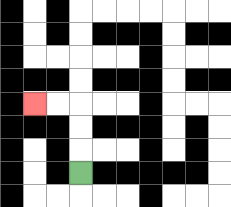{'start': '[3, 7]', 'end': '[1, 4]', 'path_directions': 'U,U,U,L,L', 'path_coordinates': '[[3, 7], [3, 6], [3, 5], [3, 4], [2, 4], [1, 4]]'}